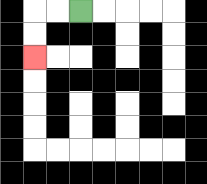{'start': '[3, 0]', 'end': '[1, 2]', 'path_directions': 'L,L,D,D', 'path_coordinates': '[[3, 0], [2, 0], [1, 0], [1, 1], [1, 2]]'}